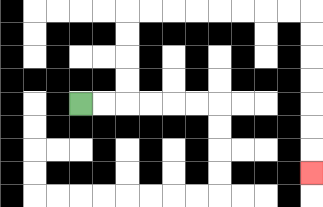{'start': '[3, 4]', 'end': '[13, 7]', 'path_directions': 'R,R,U,U,U,U,R,R,R,R,R,R,R,R,D,D,D,D,D,D,D', 'path_coordinates': '[[3, 4], [4, 4], [5, 4], [5, 3], [5, 2], [5, 1], [5, 0], [6, 0], [7, 0], [8, 0], [9, 0], [10, 0], [11, 0], [12, 0], [13, 0], [13, 1], [13, 2], [13, 3], [13, 4], [13, 5], [13, 6], [13, 7]]'}